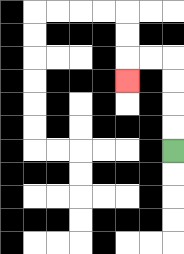{'start': '[7, 6]', 'end': '[5, 3]', 'path_directions': 'U,U,U,U,L,L,D', 'path_coordinates': '[[7, 6], [7, 5], [7, 4], [7, 3], [7, 2], [6, 2], [5, 2], [5, 3]]'}